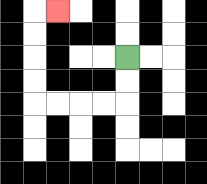{'start': '[5, 2]', 'end': '[2, 0]', 'path_directions': 'D,D,L,L,L,L,U,U,U,U,R', 'path_coordinates': '[[5, 2], [5, 3], [5, 4], [4, 4], [3, 4], [2, 4], [1, 4], [1, 3], [1, 2], [1, 1], [1, 0], [2, 0]]'}